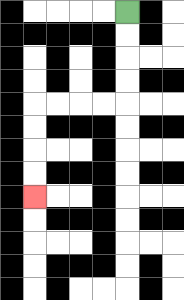{'start': '[5, 0]', 'end': '[1, 8]', 'path_directions': 'D,D,D,D,L,L,L,L,D,D,D,D', 'path_coordinates': '[[5, 0], [5, 1], [5, 2], [5, 3], [5, 4], [4, 4], [3, 4], [2, 4], [1, 4], [1, 5], [1, 6], [1, 7], [1, 8]]'}